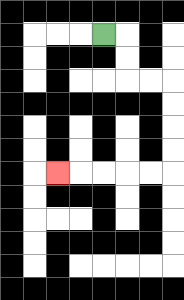{'start': '[4, 1]', 'end': '[2, 7]', 'path_directions': 'R,D,D,R,R,D,D,D,D,L,L,L,L,L', 'path_coordinates': '[[4, 1], [5, 1], [5, 2], [5, 3], [6, 3], [7, 3], [7, 4], [7, 5], [7, 6], [7, 7], [6, 7], [5, 7], [4, 7], [3, 7], [2, 7]]'}